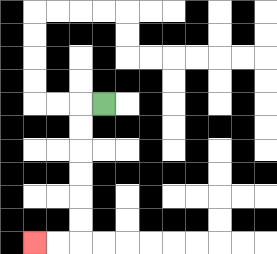{'start': '[4, 4]', 'end': '[1, 10]', 'path_directions': 'L,D,D,D,D,D,D,L,L', 'path_coordinates': '[[4, 4], [3, 4], [3, 5], [3, 6], [3, 7], [3, 8], [3, 9], [3, 10], [2, 10], [1, 10]]'}